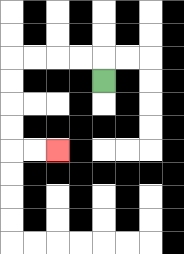{'start': '[4, 3]', 'end': '[2, 6]', 'path_directions': 'U,L,L,L,L,D,D,D,D,R,R', 'path_coordinates': '[[4, 3], [4, 2], [3, 2], [2, 2], [1, 2], [0, 2], [0, 3], [0, 4], [0, 5], [0, 6], [1, 6], [2, 6]]'}